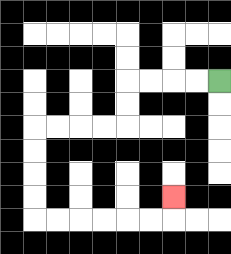{'start': '[9, 3]', 'end': '[7, 8]', 'path_directions': 'L,L,L,L,D,D,L,L,L,L,D,D,D,D,R,R,R,R,R,R,U', 'path_coordinates': '[[9, 3], [8, 3], [7, 3], [6, 3], [5, 3], [5, 4], [5, 5], [4, 5], [3, 5], [2, 5], [1, 5], [1, 6], [1, 7], [1, 8], [1, 9], [2, 9], [3, 9], [4, 9], [5, 9], [6, 9], [7, 9], [7, 8]]'}